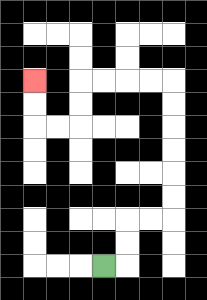{'start': '[4, 11]', 'end': '[1, 3]', 'path_directions': 'R,U,U,R,R,U,U,U,U,U,U,L,L,L,L,D,D,L,L,U,U', 'path_coordinates': '[[4, 11], [5, 11], [5, 10], [5, 9], [6, 9], [7, 9], [7, 8], [7, 7], [7, 6], [7, 5], [7, 4], [7, 3], [6, 3], [5, 3], [4, 3], [3, 3], [3, 4], [3, 5], [2, 5], [1, 5], [1, 4], [1, 3]]'}